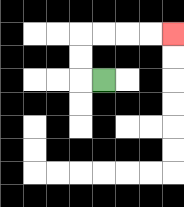{'start': '[4, 3]', 'end': '[7, 1]', 'path_directions': 'L,U,U,R,R,R,R', 'path_coordinates': '[[4, 3], [3, 3], [3, 2], [3, 1], [4, 1], [5, 1], [6, 1], [7, 1]]'}